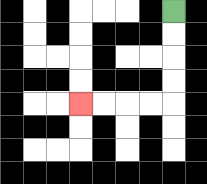{'start': '[7, 0]', 'end': '[3, 4]', 'path_directions': 'D,D,D,D,L,L,L,L', 'path_coordinates': '[[7, 0], [7, 1], [7, 2], [7, 3], [7, 4], [6, 4], [5, 4], [4, 4], [3, 4]]'}